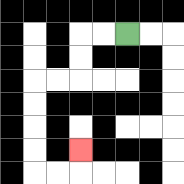{'start': '[5, 1]', 'end': '[3, 6]', 'path_directions': 'L,L,D,D,L,L,D,D,D,D,R,R,U', 'path_coordinates': '[[5, 1], [4, 1], [3, 1], [3, 2], [3, 3], [2, 3], [1, 3], [1, 4], [1, 5], [1, 6], [1, 7], [2, 7], [3, 7], [3, 6]]'}